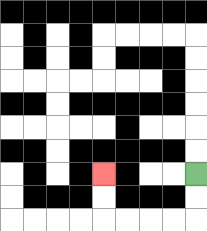{'start': '[8, 7]', 'end': '[4, 7]', 'path_directions': 'D,D,L,L,L,L,U,U', 'path_coordinates': '[[8, 7], [8, 8], [8, 9], [7, 9], [6, 9], [5, 9], [4, 9], [4, 8], [4, 7]]'}